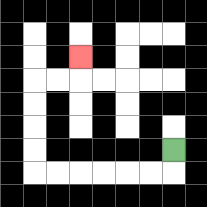{'start': '[7, 6]', 'end': '[3, 2]', 'path_directions': 'D,L,L,L,L,L,L,U,U,U,U,R,R,U', 'path_coordinates': '[[7, 6], [7, 7], [6, 7], [5, 7], [4, 7], [3, 7], [2, 7], [1, 7], [1, 6], [1, 5], [1, 4], [1, 3], [2, 3], [3, 3], [3, 2]]'}